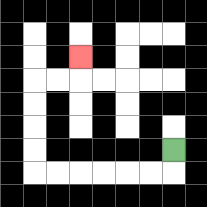{'start': '[7, 6]', 'end': '[3, 2]', 'path_directions': 'D,L,L,L,L,L,L,U,U,U,U,R,R,U', 'path_coordinates': '[[7, 6], [7, 7], [6, 7], [5, 7], [4, 7], [3, 7], [2, 7], [1, 7], [1, 6], [1, 5], [1, 4], [1, 3], [2, 3], [3, 3], [3, 2]]'}